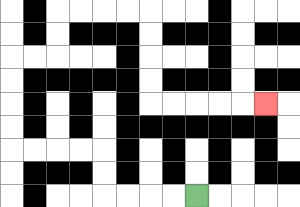{'start': '[8, 8]', 'end': '[11, 4]', 'path_directions': 'L,L,L,L,U,U,L,L,L,L,U,U,U,U,R,R,U,U,R,R,R,R,D,D,D,D,R,R,R,R,R', 'path_coordinates': '[[8, 8], [7, 8], [6, 8], [5, 8], [4, 8], [4, 7], [4, 6], [3, 6], [2, 6], [1, 6], [0, 6], [0, 5], [0, 4], [0, 3], [0, 2], [1, 2], [2, 2], [2, 1], [2, 0], [3, 0], [4, 0], [5, 0], [6, 0], [6, 1], [6, 2], [6, 3], [6, 4], [7, 4], [8, 4], [9, 4], [10, 4], [11, 4]]'}